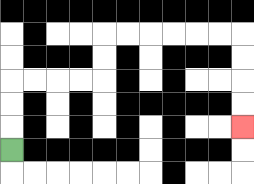{'start': '[0, 6]', 'end': '[10, 5]', 'path_directions': 'U,U,U,R,R,R,R,U,U,R,R,R,R,R,R,D,D,D,D', 'path_coordinates': '[[0, 6], [0, 5], [0, 4], [0, 3], [1, 3], [2, 3], [3, 3], [4, 3], [4, 2], [4, 1], [5, 1], [6, 1], [7, 1], [8, 1], [9, 1], [10, 1], [10, 2], [10, 3], [10, 4], [10, 5]]'}